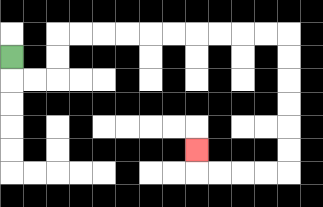{'start': '[0, 2]', 'end': '[8, 6]', 'path_directions': 'D,R,R,U,U,R,R,R,R,R,R,R,R,R,R,D,D,D,D,D,D,L,L,L,L,U', 'path_coordinates': '[[0, 2], [0, 3], [1, 3], [2, 3], [2, 2], [2, 1], [3, 1], [4, 1], [5, 1], [6, 1], [7, 1], [8, 1], [9, 1], [10, 1], [11, 1], [12, 1], [12, 2], [12, 3], [12, 4], [12, 5], [12, 6], [12, 7], [11, 7], [10, 7], [9, 7], [8, 7], [8, 6]]'}